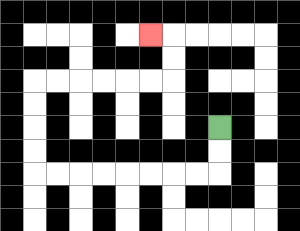{'start': '[9, 5]', 'end': '[6, 1]', 'path_directions': 'D,D,L,L,L,L,L,L,L,L,U,U,U,U,R,R,R,R,R,R,U,U,L', 'path_coordinates': '[[9, 5], [9, 6], [9, 7], [8, 7], [7, 7], [6, 7], [5, 7], [4, 7], [3, 7], [2, 7], [1, 7], [1, 6], [1, 5], [1, 4], [1, 3], [2, 3], [3, 3], [4, 3], [5, 3], [6, 3], [7, 3], [7, 2], [7, 1], [6, 1]]'}